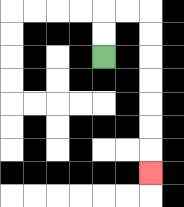{'start': '[4, 2]', 'end': '[6, 7]', 'path_directions': 'U,U,R,R,D,D,D,D,D,D,D', 'path_coordinates': '[[4, 2], [4, 1], [4, 0], [5, 0], [6, 0], [6, 1], [6, 2], [6, 3], [6, 4], [6, 5], [6, 6], [6, 7]]'}